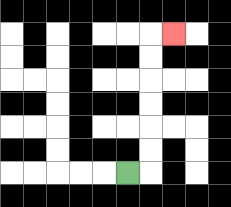{'start': '[5, 7]', 'end': '[7, 1]', 'path_directions': 'R,U,U,U,U,U,U,R', 'path_coordinates': '[[5, 7], [6, 7], [6, 6], [6, 5], [6, 4], [6, 3], [6, 2], [6, 1], [7, 1]]'}